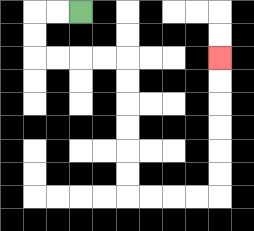{'start': '[3, 0]', 'end': '[9, 2]', 'path_directions': 'L,L,D,D,R,R,R,R,D,D,D,D,D,D,R,R,R,R,U,U,U,U,U,U', 'path_coordinates': '[[3, 0], [2, 0], [1, 0], [1, 1], [1, 2], [2, 2], [3, 2], [4, 2], [5, 2], [5, 3], [5, 4], [5, 5], [5, 6], [5, 7], [5, 8], [6, 8], [7, 8], [8, 8], [9, 8], [9, 7], [9, 6], [9, 5], [9, 4], [9, 3], [9, 2]]'}